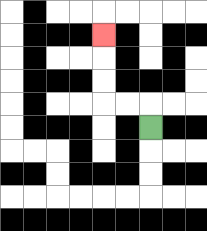{'start': '[6, 5]', 'end': '[4, 1]', 'path_directions': 'U,L,L,U,U,U', 'path_coordinates': '[[6, 5], [6, 4], [5, 4], [4, 4], [4, 3], [4, 2], [4, 1]]'}